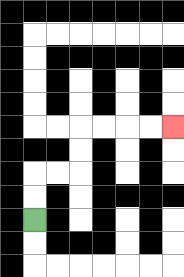{'start': '[1, 9]', 'end': '[7, 5]', 'path_directions': 'U,U,R,R,U,U,R,R,R,R', 'path_coordinates': '[[1, 9], [1, 8], [1, 7], [2, 7], [3, 7], [3, 6], [3, 5], [4, 5], [5, 5], [6, 5], [7, 5]]'}